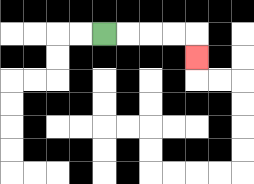{'start': '[4, 1]', 'end': '[8, 2]', 'path_directions': 'R,R,R,R,D', 'path_coordinates': '[[4, 1], [5, 1], [6, 1], [7, 1], [8, 1], [8, 2]]'}